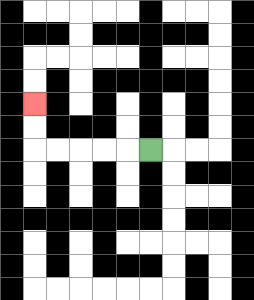{'start': '[6, 6]', 'end': '[1, 4]', 'path_directions': 'L,L,L,L,L,U,U', 'path_coordinates': '[[6, 6], [5, 6], [4, 6], [3, 6], [2, 6], [1, 6], [1, 5], [1, 4]]'}